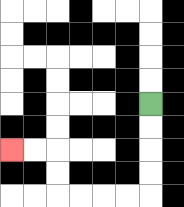{'start': '[6, 4]', 'end': '[0, 6]', 'path_directions': 'D,D,D,D,L,L,L,L,U,U,L,L', 'path_coordinates': '[[6, 4], [6, 5], [6, 6], [6, 7], [6, 8], [5, 8], [4, 8], [3, 8], [2, 8], [2, 7], [2, 6], [1, 6], [0, 6]]'}